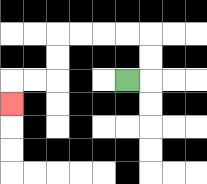{'start': '[5, 3]', 'end': '[0, 4]', 'path_directions': 'R,U,U,L,L,L,L,D,D,L,L,D', 'path_coordinates': '[[5, 3], [6, 3], [6, 2], [6, 1], [5, 1], [4, 1], [3, 1], [2, 1], [2, 2], [2, 3], [1, 3], [0, 3], [0, 4]]'}